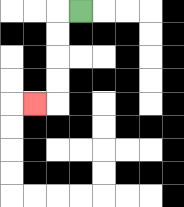{'start': '[3, 0]', 'end': '[1, 4]', 'path_directions': 'L,D,D,D,D,L', 'path_coordinates': '[[3, 0], [2, 0], [2, 1], [2, 2], [2, 3], [2, 4], [1, 4]]'}